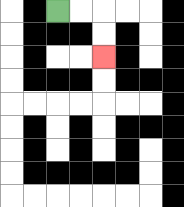{'start': '[2, 0]', 'end': '[4, 2]', 'path_directions': 'R,R,D,D', 'path_coordinates': '[[2, 0], [3, 0], [4, 0], [4, 1], [4, 2]]'}